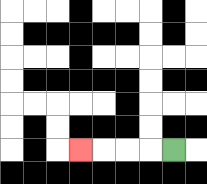{'start': '[7, 6]', 'end': '[3, 6]', 'path_directions': 'L,L,L,L', 'path_coordinates': '[[7, 6], [6, 6], [5, 6], [4, 6], [3, 6]]'}